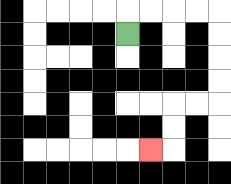{'start': '[5, 1]', 'end': '[6, 6]', 'path_directions': 'U,R,R,R,R,D,D,D,D,L,L,D,D,L', 'path_coordinates': '[[5, 1], [5, 0], [6, 0], [7, 0], [8, 0], [9, 0], [9, 1], [9, 2], [9, 3], [9, 4], [8, 4], [7, 4], [7, 5], [7, 6], [6, 6]]'}